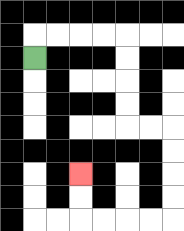{'start': '[1, 2]', 'end': '[3, 7]', 'path_directions': 'U,R,R,R,R,D,D,D,D,R,R,D,D,D,D,L,L,L,L,U,U', 'path_coordinates': '[[1, 2], [1, 1], [2, 1], [3, 1], [4, 1], [5, 1], [5, 2], [5, 3], [5, 4], [5, 5], [6, 5], [7, 5], [7, 6], [7, 7], [7, 8], [7, 9], [6, 9], [5, 9], [4, 9], [3, 9], [3, 8], [3, 7]]'}